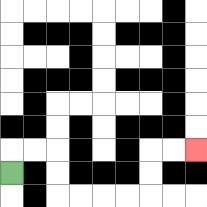{'start': '[0, 7]', 'end': '[8, 6]', 'path_directions': 'U,R,R,D,D,R,R,R,R,U,U,R,R', 'path_coordinates': '[[0, 7], [0, 6], [1, 6], [2, 6], [2, 7], [2, 8], [3, 8], [4, 8], [5, 8], [6, 8], [6, 7], [6, 6], [7, 6], [8, 6]]'}